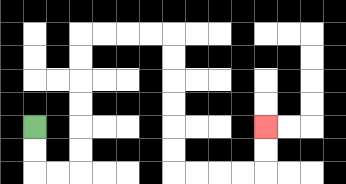{'start': '[1, 5]', 'end': '[11, 5]', 'path_directions': 'D,D,R,R,U,U,U,U,U,U,R,R,R,R,D,D,D,D,D,D,R,R,R,R,U,U', 'path_coordinates': '[[1, 5], [1, 6], [1, 7], [2, 7], [3, 7], [3, 6], [3, 5], [3, 4], [3, 3], [3, 2], [3, 1], [4, 1], [5, 1], [6, 1], [7, 1], [7, 2], [7, 3], [7, 4], [7, 5], [7, 6], [7, 7], [8, 7], [9, 7], [10, 7], [11, 7], [11, 6], [11, 5]]'}